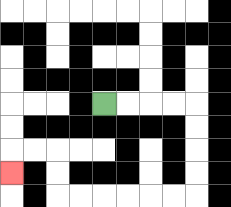{'start': '[4, 4]', 'end': '[0, 7]', 'path_directions': 'R,R,R,R,D,D,D,D,L,L,L,L,L,L,U,U,L,L,D', 'path_coordinates': '[[4, 4], [5, 4], [6, 4], [7, 4], [8, 4], [8, 5], [8, 6], [8, 7], [8, 8], [7, 8], [6, 8], [5, 8], [4, 8], [3, 8], [2, 8], [2, 7], [2, 6], [1, 6], [0, 6], [0, 7]]'}